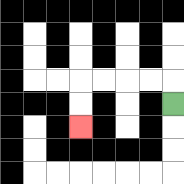{'start': '[7, 4]', 'end': '[3, 5]', 'path_directions': 'U,L,L,L,L,D,D', 'path_coordinates': '[[7, 4], [7, 3], [6, 3], [5, 3], [4, 3], [3, 3], [3, 4], [3, 5]]'}